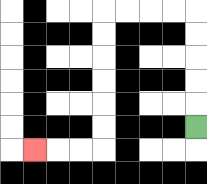{'start': '[8, 5]', 'end': '[1, 6]', 'path_directions': 'U,U,U,U,U,L,L,L,L,D,D,D,D,D,D,L,L,L', 'path_coordinates': '[[8, 5], [8, 4], [8, 3], [8, 2], [8, 1], [8, 0], [7, 0], [6, 0], [5, 0], [4, 0], [4, 1], [4, 2], [4, 3], [4, 4], [4, 5], [4, 6], [3, 6], [2, 6], [1, 6]]'}